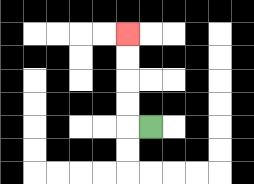{'start': '[6, 5]', 'end': '[5, 1]', 'path_directions': 'L,U,U,U,U', 'path_coordinates': '[[6, 5], [5, 5], [5, 4], [5, 3], [5, 2], [5, 1]]'}